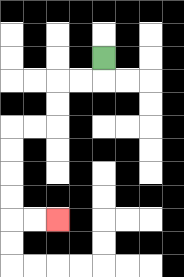{'start': '[4, 2]', 'end': '[2, 9]', 'path_directions': 'D,L,L,D,D,L,L,D,D,D,D,R,R', 'path_coordinates': '[[4, 2], [4, 3], [3, 3], [2, 3], [2, 4], [2, 5], [1, 5], [0, 5], [0, 6], [0, 7], [0, 8], [0, 9], [1, 9], [2, 9]]'}